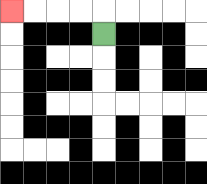{'start': '[4, 1]', 'end': '[0, 0]', 'path_directions': 'U,L,L,L,L', 'path_coordinates': '[[4, 1], [4, 0], [3, 0], [2, 0], [1, 0], [0, 0]]'}